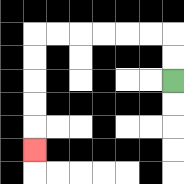{'start': '[7, 3]', 'end': '[1, 6]', 'path_directions': 'U,U,L,L,L,L,L,L,D,D,D,D,D', 'path_coordinates': '[[7, 3], [7, 2], [7, 1], [6, 1], [5, 1], [4, 1], [3, 1], [2, 1], [1, 1], [1, 2], [1, 3], [1, 4], [1, 5], [1, 6]]'}